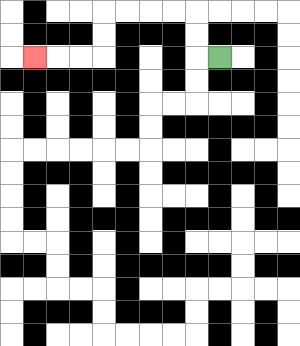{'start': '[9, 2]', 'end': '[1, 2]', 'path_directions': 'L,U,U,L,L,L,L,D,D,L,L,L', 'path_coordinates': '[[9, 2], [8, 2], [8, 1], [8, 0], [7, 0], [6, 0], [5, 0], [4, 0], [4, 1], [4, 2], [3, 2], [2, 2], [1, 2]]'}